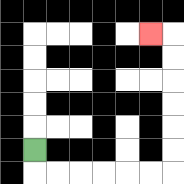{'start': '[1, 6]', 'end': '[6, 1]', 'path_directions': 'D,R,R,R,R,R,R,U,U,U,U,U,U,L', 'path_coordinates': '[[1, 6], [1, 7], [2, 7], [3, 7], [4, 7], [5, 7], [6, 7], [7, 7], [7, 6], [7, 5], [7, 4], [7, 3], [7, 2], [7, 1], [6, 1]]'}